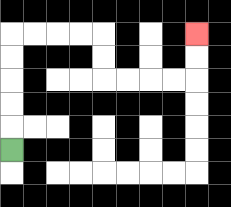{'start': '[0, 6]', 'end': '[8, 1]', 'path_directions': 'U,U,U,U,U,R,R,R,R,D,D,R,R,R,R,U,U', 'path_coordinates': '[[0, 6], [0, 5], [0, 4], [0, 3], [0, 2], [0, 1], [1, 1], [2, 1], [3, 1], [4, 1], [4, 2], [4, 3], [5, 3], [6, 3], [7, 3], [8, 3], [8, 2], [8, 1]]'}